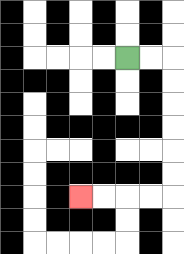{'start': '[5, 2]', 'end': '[3, 8]', 'path_directions': 'R,R,D,D,D,D,D,D,L,L,L,L', 'path_coordinates': '[[5, 2], [6, 2], [7, 2], [7, 3], [7, 4], [7, 5], [7, 6], [7, 7], [7, 8], [6, 8], [5, 8], [4, 8], [3, 8]]'}